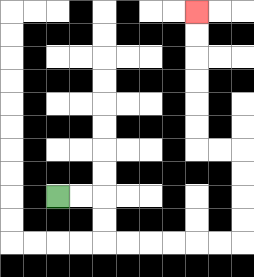{'start': '[2, 8]', 'end': '[8, 0]', 'path_directions': 'R,R,D,D,R,R,R,R,R,R,U,U,U,U,L,L,U,U,U,U,U,U', 'path_coordinates': '[[2, 8], [3, 8], [4, 8], [4, 9], [4, 10], [5, 10], [6, 10], [7, 10], [8, 10], [9, 10], [10, 10], [10, 9], [10, 8], [10, 7], [10, 6], [9, 6], [8, 6], [8, 5], [8, 4], [8, 3], [8, 2], [8, 1], [8, 0]]'}